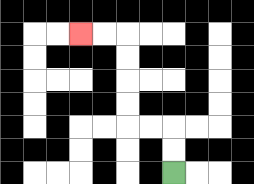{'start': '[7, 7]', 'end': '[3, 1]', 'path_directions': 'U,U,L,L,U,U,U,U,L,L', 'path_coordinates': '[[7, 7], [7, 6], [7, 5], [6, 5], [5, 5], [5, 4], [5, 3], [5, 2], [5, 1], [4, 1], [3, 1]]'}